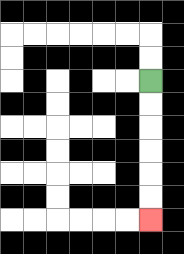{'start': '[6, 3]', 'end': '[6, 9]', 'path_directions': 'D,D,D,D,D,D', 'path_coordinates': '[[6, 3], [6, 4], [6, 5], [6, 6], [6, 7], [6, 8], [6, 9]]'}